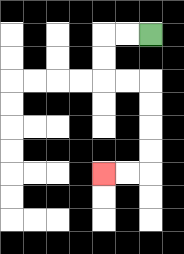{'start': '[6, 1]', 'end': '[4, 7]', 'path_directions': 'L,L,D,D,R,R,D,D,D,D,L,L', 'path_coordinates': '[[6, 1], [5, 1], [4, 1], [4, 2], [4, 3], [5, 3], [6, 3], [6, 4], [6, 5], [6, 6], [6, 7], [5, 7], [4, 7]]'}